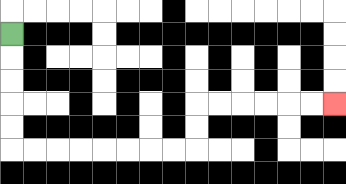{'start': '[0, 1]', 'end': '[14, 4]', 'path_directions': 'D,D,D,D,D,R,R,R,R,R,R,R,R,U,U,R,R,R,R,R,R', 'path_coordinates': '[[0, 1], [0, 2], [0, 3], [0, 4], [0, 5], [0, 6], [1, 6], [2, 6], [3, 6], [4, 6], [5, 6], [6, 6], [7, 6], [8, 6], [8, 5], [8, 4], [9, 4], [10, 4], [11, 4], [12, 4], [13, 4], [14, 4]]'}